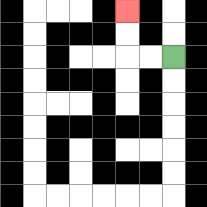{'start': '[7, 2]', 'end': '[5, 0]', 'path_directions': 'L,L,U,U', 'path_coordinates': '[[7, 2], [6, 2], [5, 2], [5, 1], [5, 0]]'}